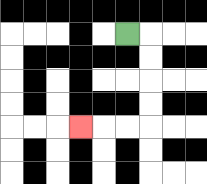{'start': '[5, 1]', 'end': '[3, 5]', 'path_directions': 'R,D,D,D,D,L,L,L', 'path_coordinates': '[[5, 1], [6, 1], [6, 2], [6, 3], [6, 4], [6, 5], [5, 5], [4, 5], [3, 5]]'}